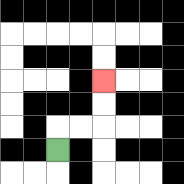{'start': '[2, 6]', 'end': '[4, 3]', 'path_directions': 'U,R,R,U,U', 'path_coordinates': '[[2, 6], [2, 5], [3, 5], [4, 5], [4, 4], [4, 3]]'}